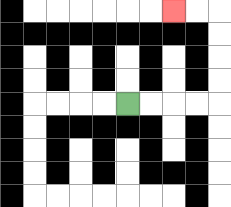{'start': '[5, 4]', 'end': '[7, 0]', 'path_directions': 'R,R,R,R,U,U,U,U,L,L', 'path_coordinates': '[[5, 4], [6, 4], [7, 4], [8, 4], [9, 4], [9, 3], [9, 2], [9, 1], [9, 0], [8, 0], [7, 0]]'}